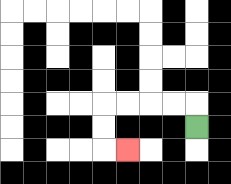{'start': '[8, 5]', 'end': '[5, 6]', 'path_directions': 'U,L,L,L,L,D,D,R', 'path_coordinates': '[[8, 5], [8, 4], [7, 4], [6, 4], [5, 4], [4, 4], [4, 5], [4, 6], [5, 6]]'}